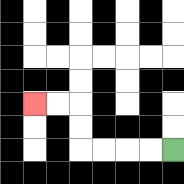{'start': '[7, 6]', 'end': '[1, 4]', 'path_directions': 'L,L,L,L,U,U,L,L', 'path_coordinates': '[[7, 6], [6, 6], [5, 6], [4, 6], [3, 6], [3, 5], [3, 4], [2, 4], [1, 4]]'}